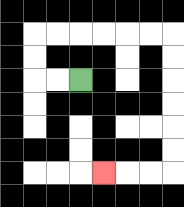{'start': '[3, 3]', 'end': '[4, 7]', 'path_directions': 'L,L,U,U,R,R,R,R,R,R,D,D,D,D,D,D,L,L,L', 'path_coordinates': '[[3, 3], [2, 3], [1, 3], [1, 2], [1, 1], [2, 1], [3, 1], [4, 1], [5, 1], [6, 1], [7, 1], [7, 2], [7, 3], [7, 4], [7, 5], [7, 6], [7, 7], [6, 7], [5, 7], [4, 7]]'}